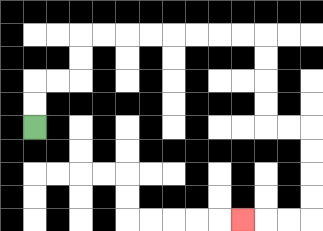{'start': '[1, 5]', 'end': '[10, 9]', 'path_directions': 'U,U,R,R,U,U,R,R,R,R,R,R,R,R,D,D,D,D,R,R,D,D,D,D,L,L,L', 'path_coordinates': '[[1, 5], [1, 4], [1, 3], [2, 3], [3, 3], [3, 2], [3, 1], [4, 1], [5, 1], [6, 1], [7, 1], [8, 1], [9, 1], [10, 1], [11, 1], [11, 2], [11, 3], [11, 4], [11, 5], [12, 5], [13, 5], [13, 6], [13, 7], [13, 8], [13, 9], [12, 9], [11, 9], [10, 9]]'}